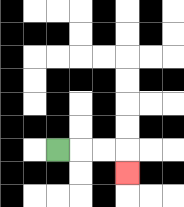{'start': '[2, 6]', 'end': '[5, 7]', 'path_directions': 'R,R,R,D', 'path_coordinates': '[[2, 6], [3, 6], [4, 6], [5, 6], [5, 7]]'}